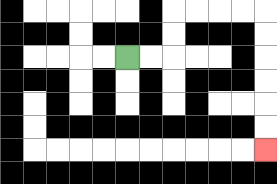{'start': '[5, 2]', 'end': '[11, 6]', 'path_directions': 'R,R,U,U,R,R,R,R,D,D,D,D,D,D', 'path_coordinates': '[[5, 2], [6, 2], [7, 2], [7, 1], [7, 0], [8, 0], [9, 0], [10, 0], [11, 0], [11, 1], [11, 2], [11, 3], [11, 4], [11, 5], [11, 6]]'}